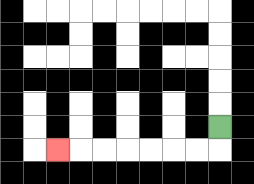{'start': '[9, 5]', 'end': '[2, 6]', 'path_directions': 'D,L,L,L,L,L,L,L', 'path_coordinates': '[[9, 5], [9, 6], [8, 6], [7, 6], [6, 6], [5, 6], [4, 6], [3, 6], [2, 6]]'}